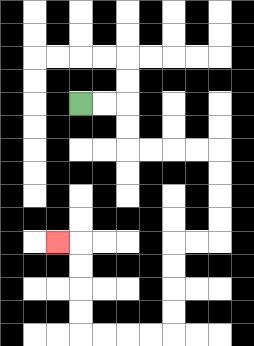{'start': '[3, 4]', 'end': '[2, 10]', 'path_directions': 'R,R,D,D,R,R,R,R,D,D,D,D,L,L,D,D,D,D,L,L,L,L,U,U,U,U,L', 'path_coordinates': '[[3, 4], [4, 4], [5, 4], [5, 5], [5, 6], [6, 6], [7, 6], [8, 6], [9, 6], [9, 7], [9, 8], [9, 9], [9, 10], [8, 10], [7, 10], [7, 11], [7, 12], [7, 13], [7, 14], [6, 14], [5, 14], [4, 14], [3, 14], [3, 13], [3, 12], [3, 11], [3, 10], [2, 10]]'}